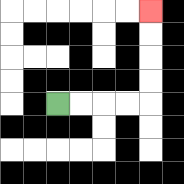{'start': '[2, 4]', 'end': '[6, 0]', 'path_directions': 'R,R,R,R,U,U,U,U', 'path_coordinates': '[[2, 4], [3, 4], [4, 4], [5, 4], [6, 4], [6, 3], [6, 2], [6, 1], [6, 0]]'}